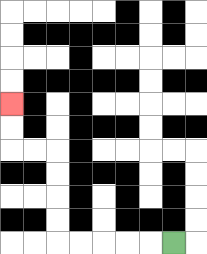{'start': '[7, 10]', 'end': '[0, 4]', 'path_directions': 'L,L,L,L,L,U,U,U,U,L,L,U,U', 'path_coordinates': '[[7, 10], [6, 10], [5, 10], [4, 10], [3, 10], [2, 10], [2, 9], [2, 8], [2, 7], [2, 6], [1, 6], [0, 6], [0, 5], [0, 4]]'}